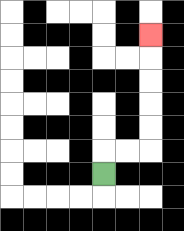{'start': '[4, 7]', 'end': '[6, 1]', 'path_directions': 'U,R,R,U,U,U,U,U', 'path_coordinates': '[[4, 7], [4, 6], [5, 6], [6, 6], [6, 5], [6, 4], [6, 3], [6, 2], [6, 1]]'}